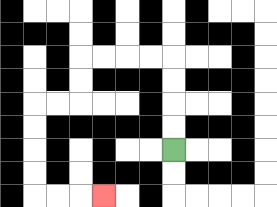{'start': '[7, 6]', 'end': '[4, 8]', 'path_directions': 'U,U,U,U,L,L,L,L,D,D,L,L,D,D,D,D,R,R,R', 'path_coordinates': '[[7, 6], [7, 5], [7, 4], [7, 3], [7, 2], [6, 2], [5, 2], [4, 2], [3, 2], [3, 3], [3, 4], [2, 4], [1, 4], [1, 5], [1, 6], [1, 7], [1, 8], [2, 8], [3, 8], [4, 8]]'}